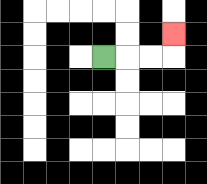{'start': '[4, 2]', 'end': '[7, 1]', 'path_directions': 'R,R,R,U', 'path_coordinates': '[[4, 2], [5, 2], [6, 2], [7, 2], [7, 1]]'}